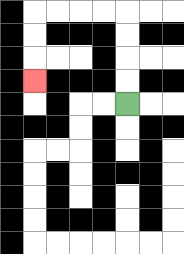{'start': '[5, 4]', 'end': '[1, 3]', 'path_directions': 'U,U,U,U,L,L,L,L,D,D,D', 'path_coordinates': '[[5, 4], [5, 3], [5, 2], [5, 1], [5, 0], [4, 0], [3, 0], [2, 0], [1, 0], [1, 1], [1, 2], [1, 3]]'}